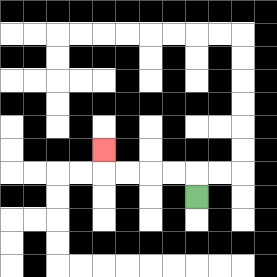{'start': '[8, 8]', 'end': '[4, 6]', 'path_directions': 'U,L,L,L,L,U', 'path_coordinates': '[[8, 8], [8, 7], [7, 7], [6, 7], [5, 7], [4, 7], [4, 6]]'}